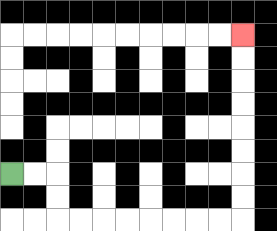{'start': '[0, 7]', 'end': '[10, 1]', 'path_directions': 'R,R,D,D,R,R,R,R,R,R,R,R,U,U,U,U,U,U,U,U', 'path_coordinates': '[[0, 7], [1, 7], [2, 7], [2, 8], [2, 9], [3, 9], [4, 9], [5, 9], [6, 9], [7, 9], [8, 9], [9, 9], [10, 9], [10, 8], [10, 7], [10, 6], [10, 5], [10, 4], [10, 3], [10, 2], [10, 1]]'}